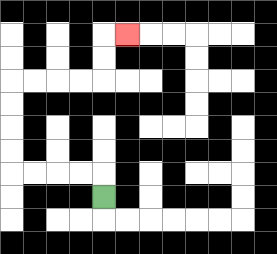{'start': '[4, 8]', 'end': '[5, 1]', 'path_directions': 'U,L,L,L,L,U,U,U,U,R,R,R,R,U,U,R', 'path_coordinates': '[[4, 8], [4, 7], [3, 7], [2, 7], [1, 7], [0, 7], [0, 6], [0, 5], [0, 4], [0, 3], [1, 3], [2, 3], [3, 3], [4, 3], [4, 2], [4, 1], [5, 1]]'}